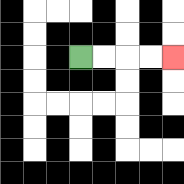{'start': '[3, 2]', 'end': '[7, 2]', 'path_directions': 'R,R,R,R', 'path_coordinates': '[[3, 2], [4, 2], [5, 2], [6, 2], [7, 2]]'}